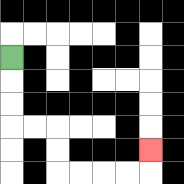{'start': '[0, 2]', 'end': '[6, 6]', 'path_directions': 'D,D,D,R,R,D,D,R,R,R,R,U', 'path_coordinates': '[[0, 2], [0, 3], [0, 4], [0, 5], [1, 5], [2, 5], [2, 6], [2, 7], [3, 7], [4, 7], [5, 7], [6, 7], [6, 6]]'}